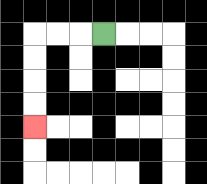{'start': '[4, 1]', 'end': '[1, 5]', 'path_directions': 'L,L,L,D,D,D,D', 'path_coordinates': '[[4, 1], [3, 1], [2, 1], [1, 1], [1, 2], [1, 3], [1, 4], [1, 5]]'}